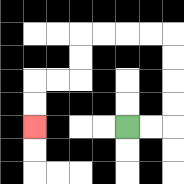{'start': '[5, 5]', 'end': '[1, 5]', 'path_directions': 'R,R,U,U,U,U,L,L,L,L,D,D,L,L,D,D', 'path_coordinates': '[[5, 5], [6, 5], [7, 5], [7, 4], [7, 3], [7, 2], [7, 1], [6, 1], [5, 1], [4, 1], [3, 1], [3, 2], [3, 3], [2, 3], [1, 3], [1, 4], [1, 5]]'}